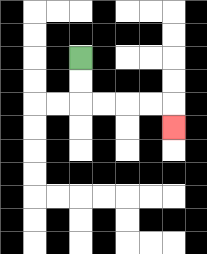{'start': '[3, 2]', 'end': '[7, 5]', 'path_directions': 'D,D,R,R,R,R,D', 'path_coordinates': '[[3, 2], [3, 3], [3, 4], [4, 4], [5, 4], [6, 4], [7, 4], [7, 5]]'}